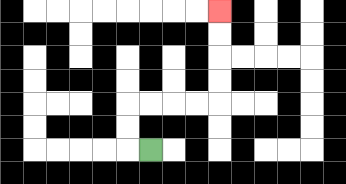{'start': '[6, 6]', 'end': '[9, 0]', 'path_directions': 'L,U,U,R,R,R,R,U,U,U,U', 'path_coordinates': '[[6, 6], [5, 6], [5, 5], [5, 4], [6, 4], [7, 4], [8, 4], [9, 4], [9, 3], [9, 2], [9, 1], [9, 0]]'}